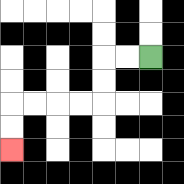{'start': '[6, 2]', 'end': '[0, 6]', 'path_directions': 'L,L,D,D,L,L,L,L,D,D', 'path_coordinates': '[[6, 2], [5, 2], [4, 2], [4, 3], [4, 4], [3, 4], [2, 4], [1, 4], [0, 4], [0, 5], [0, 6]]'}